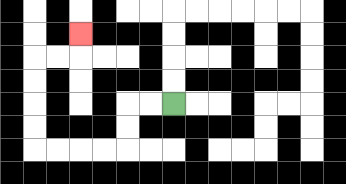{'start': '[7, 4]', 'end': '[3, 1]', 'path_directions': 'L,L,D,D,L,L,L,L,U,U,U,U,R,R,U', 'path_coordinates': '[[7, 4], [6, 4], [5, 4], [5, 5], [5, 6], [4, 6], [3, 6], [2, 6], [1, 6], [1, 5], [1, 4], [1, 3], [1, 2], [2, 2], [3, 2], [3, 1]]'}